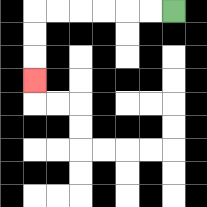{'start': '[7, 0]', 'end': '[1, 3]', 'path_directions': 'L,L,L,L,L,L,D,D,D', 'path_coordinates': '[[7, 0], [6, 0], [5, 0], [4, 0], [3, 0], [2, 0], [1, 0], [1, 1], [1, 2], [1, 3]]'}